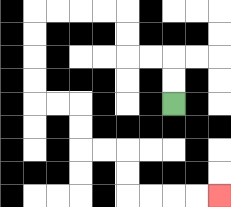{'start': '[7, 4]', 'end': '[9, 8]', 'path_directions': 'U,U,L,L,U,U,L,L,L,L,D,D,D,D,R,R,D,D,R,R,D,D,R,R,R,R', 'path_coordinates': '[[7, 4], [7, 3], [7, 2], [6, 2], [5, 2], [5, 1], [5, 0], [4, 0], [3, 0], [2, 0], [1, 0], [1, 1], [1, 2], [1, 3], [1, 4], [2, 4], [3, 4], [3, 5], [3, 6], [4, 6], [5, 6], [5, 7], [5, 8], [6, 8], [7, 8], [8, 8], [9, 8]]'}